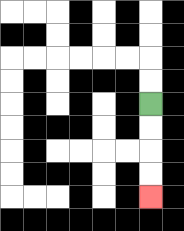{'start': '[6, 4]', 'end': '[6, 8]', 'path_directions': 'D,D,D,D', 'path_coordinates': '[[6, 4], [6, 5], [6, 6], [6, 7], [6, 8]]'}